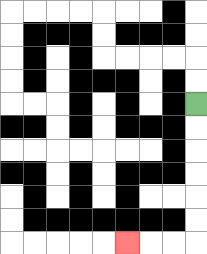{'start': '[8, 4]', 'end': '[5, 10]', 'path_directions': 'D,D,D,D,D,D,L,L,L', 'path_coordinates': '[[8, 4], [8, 5], [8, 6], [8, 7], [8, 8], [8, 9], [8, 10], [7, 10], [6, 10], [5, 10]]'}